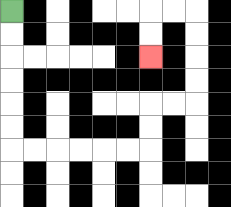{'start': '[0, 0]', 'end': '[6, 2]', 'path_directions': 'D,D,D,D,D,D,R,R,R,R,R,R,U,U,R,R,U,U,U,U,L,L,D,D', 'path_coordinates': '[[0, 0], [0, 1], [0, 2], [0, 3], [0, 4], [0, 5], [0, 6], [1, 6], [2, 6], [3, 6], [4, 6], [5, 6], [6, 6], [6, 5], [6, 4], [7, 4], [8, 4], [8, 3], [8, 2], [8, 1], [8, 0], [7, 0], [6, 0], [6, 1], [6, 2]]'}